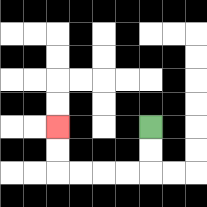{'start': '[6, 5]', 'end': '[2, 5]', 'path_directions': 'D,D,L,L,L,L,U,U', 'path_coordinates': '[[6, 5], [6, 6], [6, 7], [5, 7], [4, 7], [3, 7], [2, 7], [2, 6], [2, 5]]'}